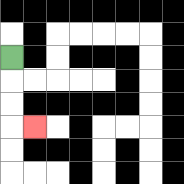{'start': '[0, 2]', 'end': '[1, 5]', 'path_directions': 'D,D,D,R', 'path_coordinates': '[[0, 2], [0, 3], [0, 4], [0, 5], [1, 5]]'}